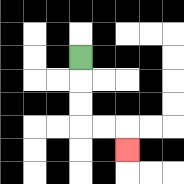{'start': '[3, 2]', 'end': '[5, 6]', 'path_directions': 'D,D,D,R,R,D', 'path_coordinates': '[[3, 2], [3, 3], [3, 4], [3, 5], [4, 5], [5, 5], [5, 6]]'}